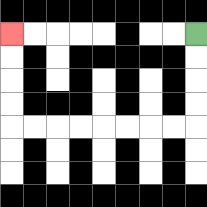{'start': '[8, 1]', 'end': '[0, 1]', 'path_directions': 'D,D,D,D,L,L,L,L,L,L,L,L,U,U,U,U', 'path_coordinates': '[[8, 1], [8, 2], [8, 3], [8, 4], [8, 5], [7, 5], [6, 5], [5, 5], [4, 5], [3, 5], [2, 5], [1, 5], [0, 5], [0, 4], [0, 3], [0, 2], [0, 1]]'}